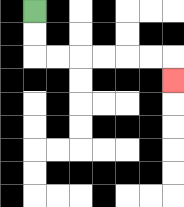{'start': '[1, 0]', 'end': '[7, 3]', 'path_directions': 'D,D,R,R,R,R,R,R,D', 'path_coordinates': '[[1, 0], [1, 1], [1, 2], [2, 2], [3, 2], [4, 2], [5, 2], [6, 2], [7, 2], [7, 3]]'}